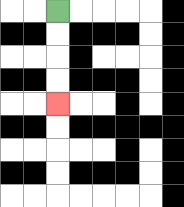{'start': '[2, 0]', 'end': '[2, 4]', 'path_directions': 'D,D,D,D', 'path_coordinates': '[[2, 0], [2, 1], [2, 2], [2, 3], [2, 4]]'}